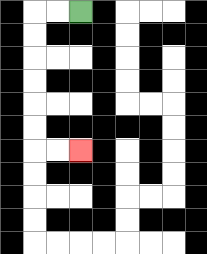{'start': '[3, 0]', 'end': '[3, 6]', 'path_directions': 'L,L,D,D,D,D,D,D,R,R', 'path_coordinates': '[[3, 0], [2, 0], [1, 0], [1, 1], [1, 2], [1, 3], [1, 4], [1, 5], [1, 6], [2, 6], [3, 6]]'}